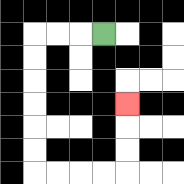{'start': '[4, 1]', 'end': '[5, 4]', 'path_directions': 'L,L,L,D,D,D,D,D,D,R,R,R,R,U,U,U', 'path_coordinates': '[[4, 1], [3, 1], [2, 1], [1, 1], [1, 2], [1, 3], [1, 4], [1, 5], [1, 6], [1, 7], [2, 7], [3, 7], [4, 7], [5, 7], [5, 6], [5, 5], [5, 4]]'}